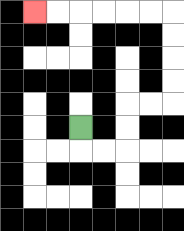{'start': '[3, 5]', 'end': '[1, 0]', 'path_directions': 'D,R,R,U,U,R,R,U,U,U,U,L,L,L,L,L,L', 'path_coordinates': '[[3, 5], [3, 6], [4, 6], [5, 6], [5, 5], [5, 4], [6, 4], [7, 4], [7, 3], [7, 2], [7, 1], [7, 0], [6, 0], [5, 0], [4, 0], [3, 0], [2, 0], [1, 0]]'}